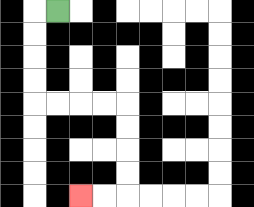{'start': '[2, 0]', 'end': '[3, 8]', 'path_directions': 'L,D,D,D,D,R,R,R,R,D,D,D,D,L,L', 'path_coordinates': '[[2, 0], [1, 0], [1, 1], [1, 2], [1, 3], [1, 4], [2, 4], [3, 4], [4, 4], [5, 4], [5, 5], [5, 6], [5, 7], [5, 8], [4, 8], [3, 8]]'}